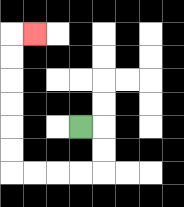{'start': '[3, 5]', 'end': '[1, 1]', 'path_directions': 'R,D,D,L,L,L,L,U,U,U,U,U,U,R', 'path_coordinates': '[[3, 5], [4, 5], [4, 6], [4, 7], [3, 7], [2, 7], [1, 7], [0, 7], [0, 6], [0, 5], [0, 4], [0, 3], [0, 2], [0, 1], [1, 1]]'}